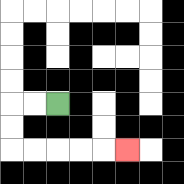{'start': '[2, 4]', 'end': '[5, 6]', 'path_directions': 'L,L,D,D,R,R,R,R,R', 'path_coordinates': '[[2, 4], [1, 4], [0, 4], [0, 5], [0, 6], [1, 6], [2, 6], [3, 6], [4, 6], [5, 6]]'}